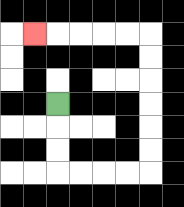{'start': '[2, 4]', 'end': '[1, 1]', 'path_directions': 'D,D,D,R,R,R,R,U,U,U,U,U,U,L,L,L,L,L', 'path_coordinates': '[[2, 4], [2, 5], [2, 6], [2, 7], [3, 7], [4, 7], [5, 7], [6, 7], [6, 6], [6, 5], [6, 4], [6, 3], [6, 2], [6, 1], [5, 1], [4, 1], [3, 1], [2, 1], [1, 1]]'}